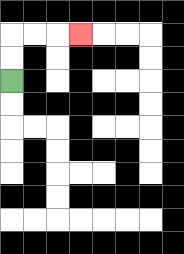{'start': '[0, 3]', 'end': '[3, 1]', 'path_directions': 'U,U,R,R,R', 'path_coordinates': '[[0, 3], [0, 2], [0, 1], [1, 1], [2, 1], [3, 1]]'}